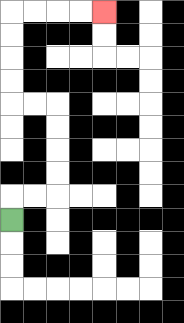{'start': '[0, 9]', 'end': '[4, 0]', 'path_directions': 'U,R,R,U,U,U,U,L,L,U,U,U,U,R,R,R,R', 'path_coordinates': '[[0, 9], [0, 8], [1, 8], [2, 8], [2, 7], [2, 6], [2, 5], [2, 4], [1, 4], [0, 4], [0, 3], [0, 2], [0, 1], [0, 0], [1, 0], [2, 0], [3, 0], [4, 0]]'}